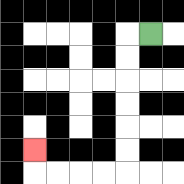{'start': '[6, 1]', 'end': '[1, 6]', 'path_directions': 'L,D,D,D,D,D,D,L,L,L,L,U', 'path_coordinates': '[[6, 1], [5, 1], [5, 2], [5, 3], [5, 4], [5, 5], [5, 6], [5, 7], [4, 7], [3, 7], [2, 7], [1, 7], [1, 6]]'}